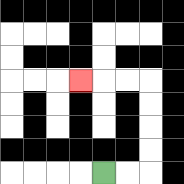{'start': '[4, 7]', 'end': '[3, 3]', 'path_directions': 'R,R,U,U,U,U,L,L,L', 'path_coordinates': '[[4, 7], [5, 7], [6, 7], [6, 6], [6, 5], [6, 4], [6, 3], [5, 3], [4, 3], [3, 3]]'}